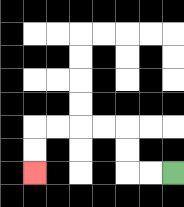{'start': '[7, 7]', 'end': '[1, 7]', 'path_directions': 'L,L,U,U,L,L,L,L,D,D', 'path_coordinates': '[[7, 7], [6, 7], [5, 7], [5, 6], [5, 5], [4, 5], [3, 5], [2, 5], [1, 5], [1, 6], [1, 7]]'}